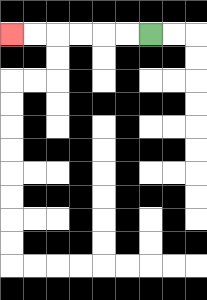{'start': '[6, 1]', 'end': '[0, 1]', 'path_directions': 'L,L,L,L,L,L', 'path_coordinates': '[[6, 1], [5, 1], [4, 1], [3, 1], [2, 1], [1, 1], [0, 1]]'}